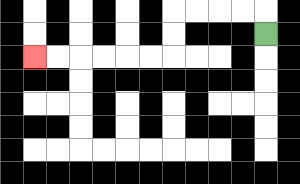{'start': '[11, 1]', 'end': '[1, 2]', 'path_directions': 'U,L,L,L,L,D,D,L,L,L,L,L,L', 'path_coordinates': '[[11, 1], [11, 0], [10, 0], [9, 0], [8, 0], [7, 0], [7, 1], [7, 2], [6, 2], [5, 2], [4, 2], [3, 2], [2, 2], [1, 2]]'}